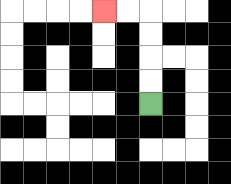{'start': '[6, 4]', 'end': '[4, 0]', 'path_directions': 'U,U,U,U,L,L', 'path_coordinates': '[[6, 4], [6, 3], [6, 2], [6, 1], [6, 0], [5, 0], [4, 0]]'}